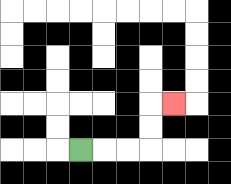{'start': '[3, 6]', 'end': '[7, 4]', 'path_directions': 'R,R,R,U,U,R', 'path_coordinates': '[[3, 6], [4, 6], [5, 6], [6, 6], [6, 5], [6, 4], [7, 4]]'}